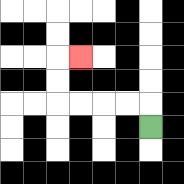{'start': '[6, 5]', 'end': '[3, 2]', 'path_directions': 'U,L,L,L,L,U,U,R', 'path_coordinates': '[[6, 5], [6, 4], [5, 4], [4, 4], [3, 4], [2, 4], [2, 3], [2, 2], [3, 2]]'}